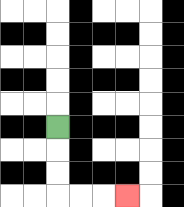{'start': '[2, 5]', 'end': '[5, 8]', 'path_directions': 'D,D,D,R,R,R', 'path_coordinates': '[[2, 5], [2, 6], [2, 7], [2, 8], [3, 8], [4, 8], [5, 8]]'}